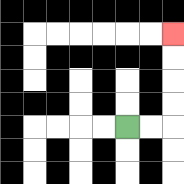{'start': '[5, 5]', 'end': '[7, 1]', 'path_directions': 'R,R,U,U,U,U', 'path_coordinates': '[[5, 5], [6, 5], [7, 5], [7, 4], [7, 3], [7, 2], [7, 1]]'}